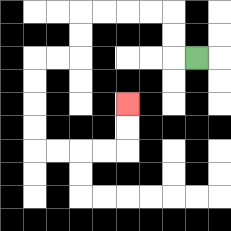{'start': '[8, 2]', 'end': '[5, 4]', 'path_directions': 'L,U,U,L,L,L,L,D,D,L,L,D,D,D,D,R,R,R,R,U,U', 'path_coordinates': '[[8, 2], [7, 2], [7, 1], [7, 0], [6, 0], [5, 0], [4, 0], [3, 0], [3, 1], [3, 2], [2, 2], [1, 2], [1, 3], [1, 4], [1, 5], [1, 6], [2, 6], [3, 6], [4, 6], [5, 6], [5, 5], [5, 4]]'}